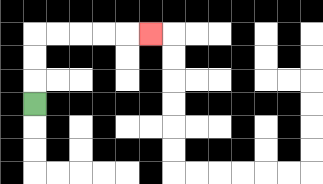{'start': '[1, 4]', 'end': '[6, 1]', 'path_directions': 'U,U,U,R,R,R,R,R', 'path_coordinates': '[[1, 4], [1, 3], [1, 2], [1, 1], [2, 1], [3, 1], [4, 1], [5, 1], [6, 1]]'}